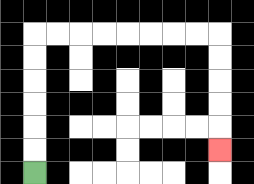{'start': '[1, 7]', 'end': '[9, 6]', 'path_directions': 'U,U,U,U,U,U,R,R,R,R,R,R,R,R,D,D,D,D,D', 'path_coordinates': '[[1, 7], [1, 6], [1, 5], [1, 4], [1, 3], [1, 2], [1, 1], [2, 1], [3, 1], [4, 1], [5, 1], [6, 1], [7, 1], [8, 1], [9, 1], [9, 2], [9, 3], [9, 4], [9, 5], [9, 6]]'}